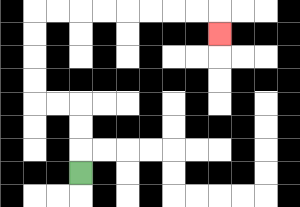{'start': '[3, 7]', 'end': '[9, 1]', 'path_directions': 'U,U,U,L,L,U,U,U,U,R,R,R,R,R,R,R,R,D', 'path_coordinates': '[[3, 7], [3, 6], [3, 5], [3, 4], [2, 4], [1, 4], [1, 3], [1, 2], [1, 1], [1, 0], [2, 0], [3, 0], [4, 0], [5, 0], [6, 0], [7, 0], [8, 0], [9, 0], [9, 1]]'}